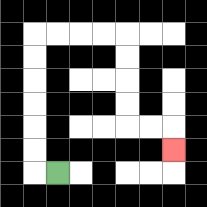{'start': '[2, 7]', 'end': '[7, 6]', 'path_directions': 'L,U,U,U,U,U,U,R,R,R,R,D,D,D,D,R,R,D', 'path_coordinates': '[[2, 7], [1, 7], [1, 6], [1, 5], [1, 4], [1, 3], [1, 2], [1, 1], [2, 1], [3, 1], [4, 1], [5, 1], [5, 2], [5, 3], [5, 4], [5, 5], [6, 5], [7, 5], [7, 6]]'}